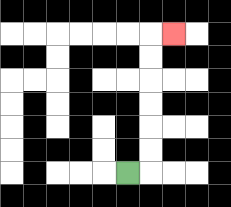{'start': '[5, 7]', 'end': '[7, 1]', 'path_directions': 'R,U,U,U,U,U,U,R', 'path_coordinates': '[[5, 7], [6, 7], [6, 6], [6, 5], [6, 4], [6, 3], [6, 2], [6, 1], [7, 1]]'}